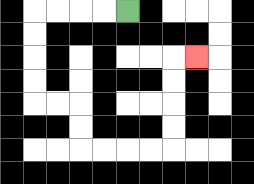{'start': '[5, 0]', 'end': '[8, 2]', 'path_directions': 'L,L,L,L,D,D,D,D,R,R,D,D,R,R,R,R,U,U,U,U,R', 'path_coordinates': '[[5, 0], [4, 0], [3, 0], [2, 0], [1, 0], [1, 1], [1, 2], [1, 3], [1, 4], [2, 4], [3, 4], [3, 5], [3, 6], [4, 6], [5, 6], [6, 6], [7, 6], [7, 5], [7, 4], [7, 3], [7, 2], [8, 2]]'}